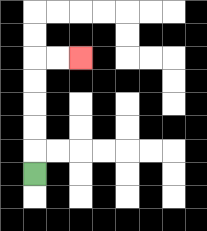{'start': '[1, 7]', 'end': '[3, 2]', 'path_directions': 'U,U,U,U,U,R,R', 'path_coordinates': '[[1, 7], [1, 6], [1, 5], [1, 4], [1, 3], [1, 2], [2, 2], [3, 2]]'}